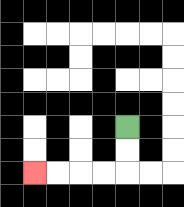{'start': '[5, 5]', 'end': '[1, 7]', 'path_directions': 'D,D,L,L,L,L', 'path_coordinates': '[[5, 5], [5, 6], [5, 7], [4, 7], [3, 7], [2, 7], [1, 7]]'}